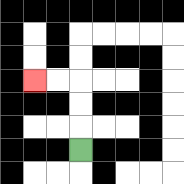{'start': '[3, 6]', 'end': '[1, 3]', 'path_directions': 'U,U,U,L,L', 'path_coordinates': '[[3, 6], [3, 5], [3, 4], [3, 3], [2, 3], [1, 3]]'}